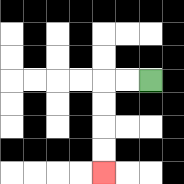{'start': '[6, 3]', 'end': '[4, 7]', 'path_directions': 'L,L,D,D,D,D', 'path_coordinates': '[[6, 3], [5, 3], [4, 3], [4, 4], [4, 5], [4, 6], [4, 7]]'}